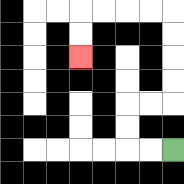{'start': '[7, 6]', 'end': '[3, 2]', 'path_directions': 'L,L,U,U,R,R,U,U,U,U,L,L,L,L,D,D', 'path_coordinates': '[[7, 6], [6, 6], [5, 6], [5, 5], [5, 4], [6, 4], [7, 4], [7, 3], [7, 2], [7, 1], [7, 0], [6, 0], [5, 0], [4, 0], [3, 0], [3, 1], [3, 2]]'}